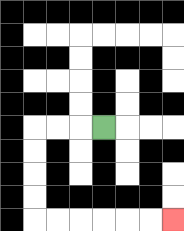{'start': '[4, 5]', 'end': '[7, 9]', 'path_directions': 'L,L,L,D,D,D,D,R,R,R,R,R,R', 'path_coordinates': '[[4, 5], [3, 5], [2, 5], [1, 5], [1, 6], [1, 7], [1, 8], [1, 9], [2, 9], [3, 9], [4, 9], [5, 9], [6, 9], [7, 9]]'}